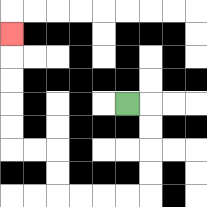{'start': '[5, 4]', 'end': '[0, 1]', 'path_directions': 'R,D,D,D,D,L,L,L,L,U,U,L,L,U,U,U,U,U', 'path_coordinates': '[[5, 4], [6, 4], [6, 5], [6, 6], [6, 7], [6, 8], [5, 8], [4, 8], [3, 8], [2, 8], [2, 7], [2, 6], [1, 6], [0, 6], [0, 5], [0, 4], [0, 3], [0, 2], [0, 1]]'}